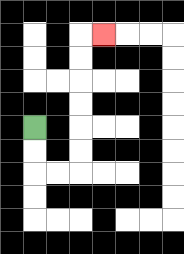{'start': '[1, 5]', 'end': '[4, 1]', 'path_directions': 'D,D,R,R,U,U,U,U,U,U,R', 'path_coordinates': '[[1, 5], [1, 6], [1, 7], [2, 7], [3, 7], [3, 6], [3, 5], [3, 4], [3, 3], [3, 2], [3, 1], [4, 1]]'}